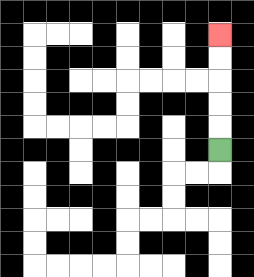{'start': '[9, 6]', 'end': '[9, 1]', 'path_directions': 'U,U,U,U,U', 'path_coordinates': '[[9, 6], [9, 5], [9, 4], [9, 3], [9, 2], [9, 1]]'}